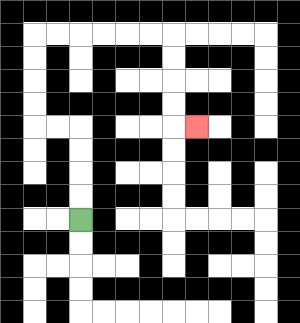{'start': '[3, 9]', 'end': '[8, 5]', 'path_directions': 'U,U,U,U,L,L,U,U,U,U,R,R,R,R,R,R,D,D,D,D,R', 'path_coordinates': '[[3, 9], [3, 8], [3, 7], [3, 6], [3, 5], [2, 5], [1, 5], [1, 4], [1, 3], [1, 2], [1, 1], [2, 1], [3, 1], [4, 1], [5, 1], [6, 1], [7, 1], [7, 2], [7, 3], [7, 4], [7, 5], [8, 5]]'}